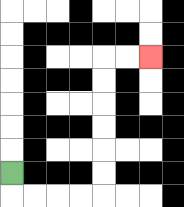{'start': '[0, 7]', 'end': '[6, 2]', 'path_directions': 'D,R,R,R,R,U,U,U,U,U,U,R,R', 'path_coordinates': '[[0, 7], [0, 8], [1, 8], [2, 8], [3, 8], [4, 8], [4, 7], [4, 6], [4, 5], [4, 4], [4, 3], [4, 2], [5, 2], [6, 2]]'}